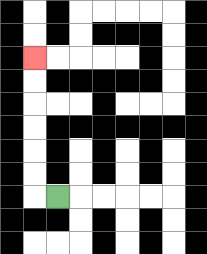{'start': '[2, 8]', 'end': '[1, 2]', 'path_directions': 'L,U,U,U,U,U,U', 'path_coordinates': '[[2, 8], [1, 8], [1, 7], [1, 6], [1, 5], [1, 4], [1, 3], [1, 2]]'}